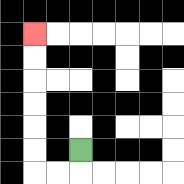{'start': '[3, 6]', 'end': '[1, 1]', 'path_directions': 'D,L,L,U,U,U,U,U,U', 'path_coordinates': '[[3, 6], [3, 7], [2, 7], [1, 7], [1, 6], [1, 5], [1, 4], [1, 3], [1, 2], [1, 1]]'}